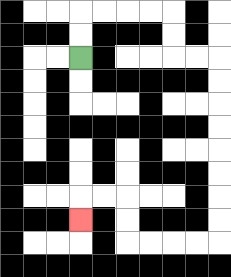{'start': '[3, 2]', 'end': '[3, 9]', 'path_directions': 'U,U,R,R,R,R,D,D,R,R,D,D,D,D,D,D,D,D,L,L,L,L,U,U,L,L,D', 'path_coordinates': '[[3, 2], [3, 1], [3, 0], [4, 0], [5, 0], [6, 0], [7, 0], [7, 1], [7, 2], [8, 2], [9, 2], [9, 3], [9, 4], [9, 5], [9, 6], [9, 7], [9, 8], [9, 9], [9, 10], [8, 10], [7, 10], [6, 10], [5, 10], [5, 9], [5, 8], [4, 8], [3, 8], [3, 9]]'}